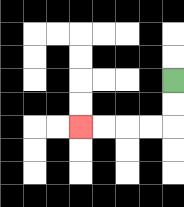{'start': '[7, 3]', 'end': '[3, 5]', 'path_directions': 'D,D,L,L,L,L', 'path_coordinates': '[[7, 3], [7, 4], [7, 5], [6, 5], [5, 5], [4, 5], [3, 5]]'}